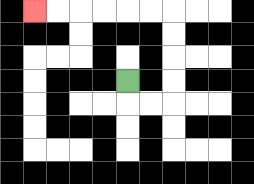{'start': '[5, 3]', 'end': '[1, 0]', 'path_directions': 'D,R,R,U,U,U,U,L,L,L,L,L,L', 'path_coordinates': '[[5, 3], [5, 4], [6, 4], [7, 4], [7, 3], [7, 2], [7, 1], [7, 0], [6, 0], [5, 0], [4, 0], [3, 0], [2, 0], [1, 0]]'}